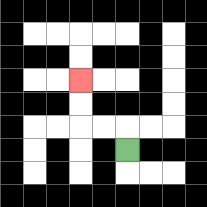{'start': '[5, 6]', 'end': '[3, 3]', 'path_directions': 'U,L,L,U,U', 'path_coordinates': '[[5, 6], [5, 5], [4, 5], [3, 5], [3, 4], [3, 3]]'}